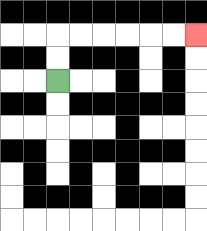{'start': '[2, 3]', 'end': '[8, 1]', 'path_directions': 'U,U,R,R,R,R,R,R', 'path_coordinates': '[[2, 3], [2, 2], [2, 1], [3, 1], [4, 1], [5, 1], [6, 1], [7, 1], [8, 1]]'}